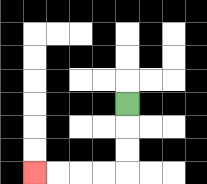{'start': '[5, 4]', 'end': '[1, 7]', 'path_directions': 'D,D,D,L,L,L,L', 'path_coordinates': '[[5, 4], [5, 5], [5, 6], [5, 7], [4, 7], [3, 7], [2, 7], [1, 7]]'}